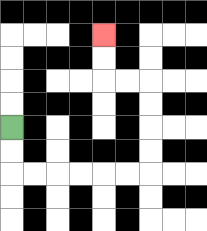{'start': '[0, 5]', 'end': '[4, 1]', 'path_directions': 'D,D,R,R,R,R,R,R,U,U,U,U,L,L,U,U', 'path_coordinates': '[[0, 5], [0, 6], [0, 7], [1, 7], [2, 7], [3, 7], [4, 7], [5, 7], [6, 7], [6, 6], [6, 5], [6, 4], [6, 3], [5, 3], [4, 3], [4, 2], [4, 1]]'}